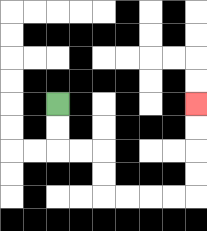{'start': '[2, 4]', 'end': '[8, 4]', 'path_directions': 'D,D,R,R,D,D,R,R,R,R,U,U,U,U', 'path_coordinates': '[[2, 4], [2, 5], [2, 6], [3, 6], [4, 6], [4, 7], [4, 8], [5, 8], [6, 8], [7, 8], [8, 8], [8, 7], [8, 6], [8, 5], [8, 4]]'}